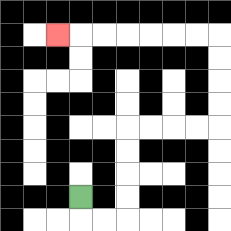{'start': '[3, 8]', 'end': '[2, 1]', 'path_directions': 'D,R,R,U,U,U,U,R,R,R,R,U,U,U,U,L,L,L,L,L,L,L', 'path_coordinates': '[[3, 8], [3, 9], [4, 9], [5, 9], [5, 8], [5, 7], [5, 6], [5, 5], [6, 5], [7, 5], [8, 5], [9, 5], [9, 4], [9, 3], [9, 2], [9, 1], [8, 1], [7, 1], [6, 1], [5, 1], [4, 1], [3, 1], [2, 1]]'}